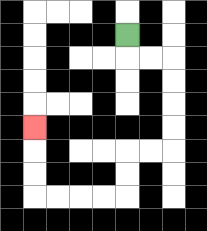{'start': '[5, 1]', 'end': '[1, 5]', 'path_directions': 'D,R,R,D,D,D,D,L,L,D,D,L,L,L,L,U,U,U', 'path_coordinates': '[[5, 1], [5, 2], [6, 2], [7, 2], [7, 3], [7, 4], [7, 5], [7, 6], [6, 6], [5, 6], [5, 7], [5, 8], [4, 8], [3, 8], [2, 8], [1, 8], [1, 7], [1, 6], [1, 5]]'}